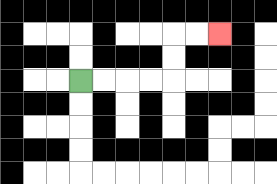{'start': '[3, 3]', 'end': '[9, 1]', 'path_directions': 'R,R,R,R,U,U,R,R', 'path_coordinates': '[[3, 3], [4, 3], [5, 3], [6, 3], [7, 3], [7, 2], [7, 1], [8, 1], [9, 1]]'}